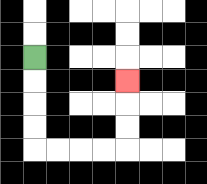{'start': '[1, 2]', 'end': '[5, 3]', 'path_directions': 'D,D,D,D,R,R,R,R,U,U,U', 'path_coordinates': '[[1, 2], [1, 3], [1, 4], [1, 5], [1, 6], [2, 6], [3, 6], [4, 6], [5, 6], [5, 5], [5, 4], [5, 3]]'}